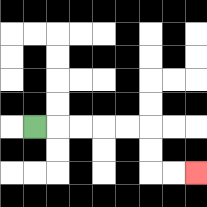{'start': '[1, 5]', 'end': '[8, 7]', 'path_directions': 'R,R,R,R,R,D,D,R,R', 'path_coordinates': '[[1, 5], [2, 5], [3, 5], [4, 5], [5, 5], [6, 5], [6, 6], [6, 7], [7, 7], [8, 7]]'}